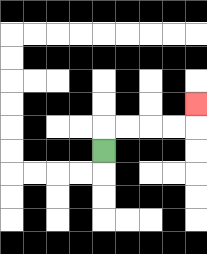{'start': '[4, 6]', 'end': '[8, 4]', 'path_directions': 'U,R,R,R,R,U', 'path_coordinates': '[[4, 6], [4, 5], [5, 5], [6, 5], [7, 5], [8, 5], [8, 4]]'}